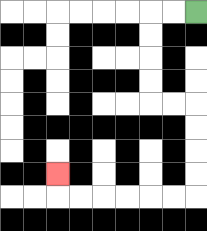{'start': '[8, 0]', 'end': '[2, 7]', 'path_directions': 'L,L,D,D,D,D,R,R,D,D,D,D,L,L,L,L,L,L,U', 'path_coordinates': '[[8, 0], [7, 0], [6, 0], [6, 1], [6, 2], [6, 3], [6, 4], [7, 4], [8, 4], [8, 5], [8, 6], [8, 7], [8, 8], [7, 8], [6, 8], [5, 8], [4, 8], [3, 8], [2, 8], [2, 7]]'}